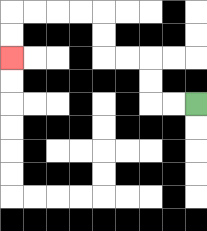{'start': '[8, 4]', 'end': '[0, 2]', 'path_directions': 'L,L,U,U,L,L,U,U,L,L,L,L,D,D', 'path_coordinates': '[[8, 4], [7, 4], [6, 4], [6, 3], [6, 2], [5, 2], [4, 2], [4, 1], [4, 0], [3, 0], [2, 0], [1, 0], [0, 0], [0, 1], [0, 2]]'}